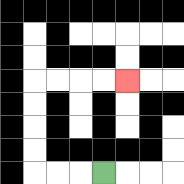{'start': '[4, 7]', 'end': '[5, 3]', 'path_directions': 'L,L,L,U,U,U,U,R,R,R,R', 'path_coordinates': '[[4, 7], [3, 7], [2, 7], [1, 7], [1, 6], [1, 5], [1, 4], [1, 3], [2, 3], [3, 3], [4, 3], [5, 3]]'}